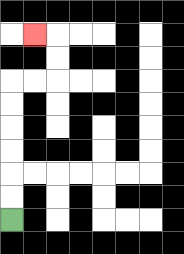{'start': '[0, 9]', 'end': '[1, 1]', 'path_directions': 'U,U,U,U,U,U,R,R,U,U,L', 'path_coordinates': '[[0, 9], [0, 8], [0, 7], [0, 6], [0, 5], [0, 4], [0, 3], [1, 3], [2, 3], [2, 2], [2, 1], [1, 1]]'}